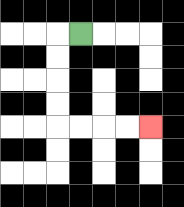{'start': '[3, 1]', 'end': '[6, 5]', 'path_directions': 'L,D,D,D,D,R,R,R,R', 'path_coordinates': '[[3, 1], [2, 1], [2, 2], [2, 3], [2, 4], [2, 5], [3, 5], [4, 5], [5, 5], [6, 5]]'}